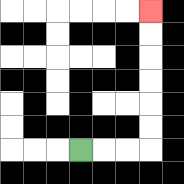{'start': '[3, 6]', 'end': '[6, 0]', 'path_directions': 'R,R,R,U,U,U,U,U,U', 'path_coordinates': '[[3, 6], [4, 6], [5, 6], [6, 6], [6, 5], [6, 4], [6, 3], [6, 2], [6, 1], [6, 0]]'}